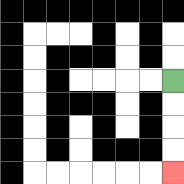{'start': '[7, 3]', 'end': '[7, 7]', 'path_directions': 'D,D,D,D', 'path_coordinates': '[[7, 3], [7, 4], [7, 5], [7, 6], [7, 7]]'}